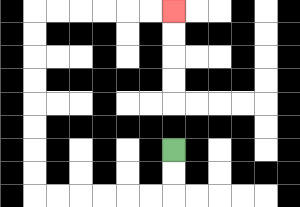{'start': '[7, 6]', 'end': '[7, 0]', 'path_directions': 'D,D,L,L,L,L,L,L,U,U,U,U,U,U,U,U,R,R,R,R,R,R', 'path_coordinates': '[[7, 6], [7, 7], [7, 8], [6, 8], [5, 8], [4, 8], [3, 8], [2, 8], [1, 8], [1, 7], [1, 6], [1, 5], [1, 4], [1, 3], [1, 2], [1, 1], [1, 0], [2, 0], [3, 0], [4, 0], [5, 0], [6, 0], [7, 0]]'}